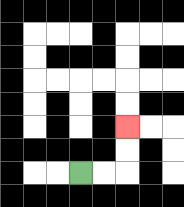{'start': '[3, 7]', 'end': '[5, 5]', 'path_directions': 'R,R,U,U', 'path_coordinates': '[[3, 7], [4, 7], [5, 7], [5, 6], [5, 5]]'}